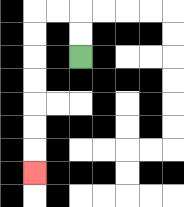{'start': '[3, 2]', 'end': '[1, 7]', 'path_directions': 'U,U,L,L,D,D,D,D,D,D,D', 'path_coordinates': '[[3, 2], [3, 1], [3, 0], [2, 0], [1, 0], [1, 1], [1, 2], [1, 3], [1, 4], [1, 5], [1, 6], [1, 7]]'}